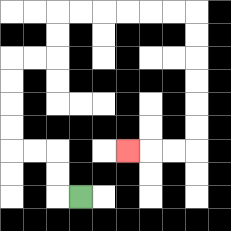{'start': '[3, 8]', 'end': '[5, 6]', 'path_directions': 'L,U,U,L,L,U,U,U,U,R,R,U,U,R,R,R,R,R,R,D,D,D,D,D,D,L,L,L', 'path_coordinates': '[[3, 8], [2, 8], [2, 7], [2, 6], [1, 6], [0, 6], [0, 5], [0, 4], [0, 3], [0, 2], [1, 2], [2, 2], [2, 1], [2, 0], [3, 0], [4, 0], [5, 0], [6, 0], [7, 0], [8, 0], [8, 1], [8, 2], [8, 3], [8, 4], [8, 5], [8, 6], [7, 6], [6, 6], [5, 6]]'}